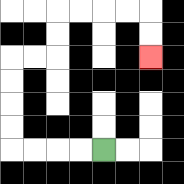{'start': '[4, 6]', 'end': '[6, 2]', 'path_directions': 'L,L,L,L,U,U,U,U,R,R,U,U,R,R,R,R,D,D', 'path_coordinates': '[[4, 6], [3, 6], [2, 6], [1, 6], [0, 6], [0, 5], [0, 4], [0, 3], [0, 2], [1, 2], [2, 2], [2, 1], [2, 0], [3, 0], [4, 0], [5, 0], [6, 0], [6, 1], [6, 2]]'}